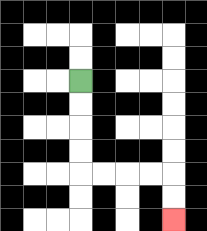{'start': '[3, 3]', 'end': '[7, 9]', 'path_directions': 'D,D,D,D,R,R,R,R,D,D', 'path_coordinates': '[[3, 3], [3, 4], [3, 5], [3, 6], [3, 7], [4, 7], [5, 7], [6, 7], [7, 7], [7, 8], [7, 9]]'}